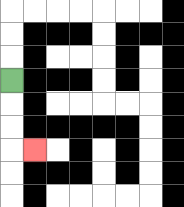{'start': '[0, 3]', 'end': '[1, 6]', 'path_directions': 'D,D,D,R', 'path_coordinates': '[[0, 3], [0, 4], [0, 5], [0, 6], [1, 6]]'}